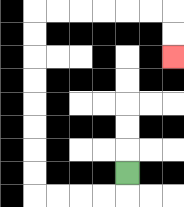{'start': '[5, 7]', 'end': '[7, 2]', 'path_directions': 'D,L,L,L,L,U,U,U,U,U,U,U,U,R,R,R,R,R,R,D,D', 'path_coordinates': '[[5, 7], [5, 8], [4, 8], [3, 8], [2, 8], [1, 8], [1, 7], [1, 6], [1, 5], [1, 4], [1, 3], [1, 2], [1, 1], [1, 0], [2, 0], [3, 0], [4, 0], [5, 0], [6, 0], [7, 0], [7, 1], [7, 2]]'}